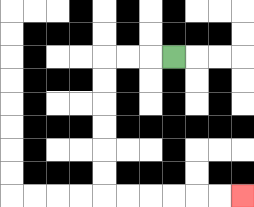{'start': '[7, 2]', 'end': '[10, 8]', 'path_directions': 'L,L,L,D,D,D,D,D,D,R,R,R,R,R,R', 'path_coordinates': '[[7, 2], [6, 2], [5, 2], [4, 2], [4, 3], [4, 4], [4, 5], [4, 6], [4, 7], [4, 8], [5, 8], [6, 8], [7, 8], [8, 8], [9, 8], [10, 8]]'}